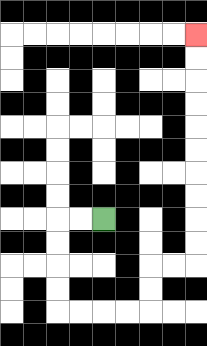{'start': '[4, 9]', 'end': '[8, 1]', 'path_directions': 'L,L,D,D,D,D,R,R,R,R,U,U,R,R,U,U,U,U,U,U,U,U,U,U', 'path_coordinates': '[[4, 9], [3, 9], [2, 9], [2, 10], [2, 11], [2, 12], [2, 13], [3, 13], [4, 13], [5, 13], [6, 13], [6, 12], [6, 11], [7, 11], [8, 11], [8, 10], [8, 9], [8, 8], [8, 7], [8, 6], [8, 5], [8, 4], [8, 3], [8, 2], [8, 1]]'}